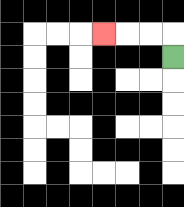{'start': '[7, 2]', 'end': '[4, 1]', 'path_directions': 'U,L,L,L', 'path_coordinates': '[[7, 2], [7, 1], [6, 1], [5, 1], [4, 1]]'}